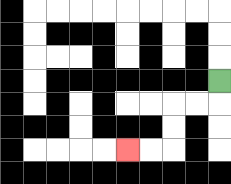{'start': '[9, 3]', 'end': '[5, 6]', 'path_directions': 'D,L,L,D,D,L,L', 'path_coordinates': '[[9, 3], [9, 4], [8, 4], [7, 4], [7, 5], [7, 6], [6, 6], [5, 6]]'}